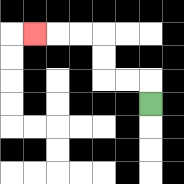{'start': '[6, 4]', 'end': '[1, 1]', 'path_directions': 'U,L,L,U,U,L,L,L', 'path_coordinates': '[[6, 4], [6, 3], [5, 3], [4, 3], [4, 2], [4, 1], [3, 1], [2, 1], [1, 1]]'}